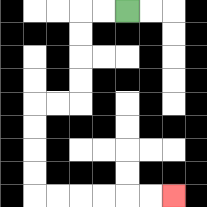{'start': '[5, 0]', 'end': '[7, 8]', 'path_directions': 'L,L,D,D,D,D,L,L,D,D,D,D,R,R,R,R,R,R', 'path_coordinates': '[[5, 0], [4, 0], [3, 0], [3, 1], [3, 2], [3, 3], [3, 4], [2, 4], [1, 4], [1, 5], [1, 6], [1, 7], [1, 8], [2, 8], [3, 8], [4, 8], [5, 8], [6, 8], [7, 8]]'}